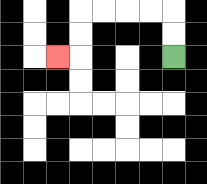{'start': '[7, 2]', 'end': '[2, 2]', 'path_directions': 'U,U,L,L,L,L,D,D,L', 'path_coordinates': '[[7, 2], [7, 1], [7, 0], [6, 0], [5, 0], [4, 0], [3, 0], [3, 1], [3, 2], [2, 2]]'}